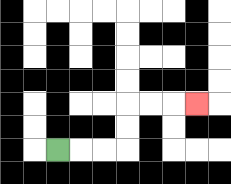{'start': '[2, 6]', 'end': '[8, 4]', 'path_directions': 'R,R,R,U,U,R,R,R', 'path_coordinates': '[[2, 6], [3, 6], [4, 6], [5, 6], [5, 5], [5, 4], [6, 4], [7, 4], [8, 4]]'}